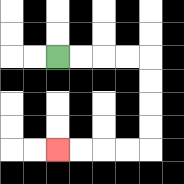{'start': '[2, 2]', 'end': '[2, 6]', 'path_directions': 'R,R,R,R,D,D,D,D,L,L,L,L', 'path_coordinates': '[[2, 2], [3, 2], [4, 2], [5, 2], [6, 2], [6, 3], [6, 4], [6, 5], [6, 6], [5, 6], [4, 6], [3, 6], [2, 6]]'}